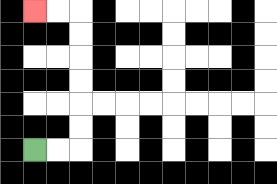{'start': '[1, 6]', 'end': '[1, 0]', 'path_directions': 'R,R,U,U,U,U,U,U,L,L', 'path_coordinates': '[[1, 6], [2, 6], [3, 6], [3, 5], [3, 4], [3, 3], [3, 2], [3, 1], [3, 0], [2, 0], [1, 0]]'}